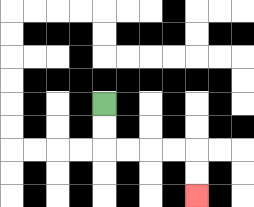{'start': '[4, 4]', 'end': '[8, 8]', 'path_directions': 'D,D,R,R,R,R,D,D', 'path_coordinates': '[[4, 4], [4, 5], [4, 6], [5, 6], [6, 6], [7, 6], [8, 6], [8, 7], [8, 8]]'}